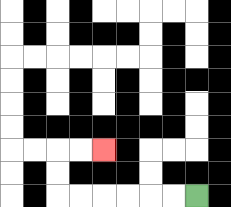{'start': '[8, 8]', 'end': '[4, 6]', 'path_directions': 'L,L,L,L,L,L,U,U,R,R', 'path_coordinates': '[[8, 8], [7, 8], [6, 8], [5, 8], [4, 8], [3, 8], [2, 8], [2, 7], [2, 6], [3, 6], [4, 6]]'}